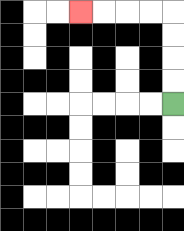{'start': '[7, 4]', 'end': '[3, 0]', 'path_directions': 'U,U,U,U,L,L,L,L', 'path_coordinates': '[[7, 4], [7, 3], [7, 2], [7, 1], [7, 0], [6, 0], [5, 0], [4, 0], [3, 0]]'}